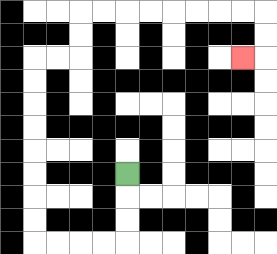{'start': '[5, 7]', 'end': '[10, 2]', 'path_directions': 'D,D,D,L,L,L,L,U,U,U,U,U,U,U,U,R,R,U,U,R,R,R,R,R,R,R,R,D,D,L', 'path_coordinates': '[[5, 7], [5, 8], [5, 9], [5, 10], [4, 10], [3, 10], [2, 10], [1, 10], [1, 9], [1, 8], [1, 7], [1, 6], [1, 5], [1, 4], [1, 3], [1, 2], [2, 2], [3, 2], [3, 1], [3, 0], [4, 0], [5, 0], [6, 0], [7, 0], [8, 0], [9, 0], [10, 0], [11, 0], [11, 1], [11, 2], [10, 2]]'}